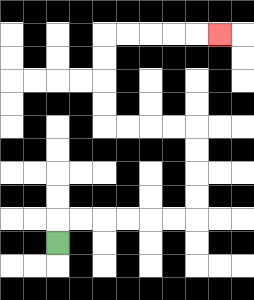{'start': '[2, 10]', 'end': '[9, 1]', 'path_directions': 'U,R,R,R,R,R,R,U,U,U,U,L,L,L,L,U,U,U,U,R,R,R,R,R', 'path_coordinates': '[[2, 10], [2, 9], [3, 9], [4, 9], [5, 9], [6, 9], [7, 9], [8, 9], [8, 8], [8, 7], [8, 6], [8, 5], [7, 5], [6, 5], [5, 5], [4, 5], [4, 4], [4, 3], [4, 2], [4, 1], [5, 1], [6, 1], [7, 1], [8, 1], [9, 1]]'}